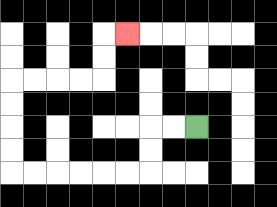{'start': '[8, 5]', 'end': '[5, 1]', 'path_directions': 'L,L,D,D,L,L,L,L,L,L,U,U,U,U,R,R,R,R,U,U,R', 'path_coordinates': '[[8, 5], [7, 5], [6, 5], [6, 6], [6, 7], [5, 7], [4, 7], [3, 7], [2, 7], [1, 7], [0, 7], [0, 6], [0, 5], [0, 4], [0, 3], [1, 3], [2, 3], [3, 3], [4, 3], [4, 2], [4, 1], [5, 1]]'}